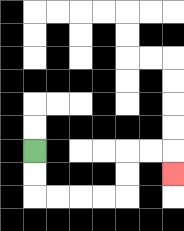{'start': '[1, 6]', 'end': '[7, 7]', 'path_directions': 'D,D,R,R,R,R,U,U,R,R,D', 'path_coordinates': '[[1, 6], [1, 7], [1, 8], [2, 8], [3, 8], [4, 8], [5, 8], [5, 7], [5, 6], [6, 6], [7, 6], [7, 7]]'}